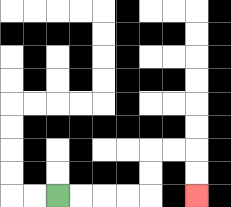{'start': '[2, 8]', 'end': '[8, 8]', 'path_directions': 'R,R,R,R,U,U,R,R,D,D', 'path_coordinates': '[[2, 8], [3, 8], [4, 8], [5, 8], [6, 8], [6, 7], [6, 6], [7, 6], [8, 6], [8, 7], [8, 8]]'}